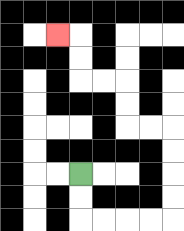{'start': '[3, 7]', 'end': '[2, 1]', 'path_directions': 'D,D,R,R,R,R,U,U,U,U,L,L,U,U,L,L,U,U,L', 'path_coordinates': '[[3, 7], [3, 8], [3, 9], [4, 9], [5, 9], [6, 9], [7, 9], [7, 8], [7, 7], [7, 6], [7, 5], [6, 5], [5, 5], [5, 4], [5, 3], [4, 3], [3, 3], [3, 2], [3, 1], [2, 1]]'}